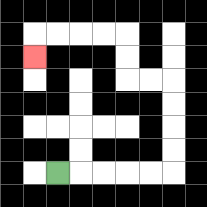{'start': '[2, 7]', 'end': '[1, 2]', 'path_directions': 'R,R,R,R,R,U,U,U,U,L,L,U,U,L,L,L,L,D', 'path_coordinates': '[[2, 7], [3, 7], [4, 7], [5, 7], [6, 7], [7, 7], [7, 6], [7, 5], [7, 4], [7, 3], [6, 3], [5, 3], [5, 2], [5, 1], [4, 1], [3, 1], [2, 1], [1, 1], [1, 2]]'}